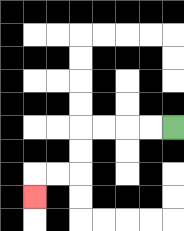{'start': '[7, 5]', 'end': '[1, 8]', 'path_directions': 'L,L,L,L,D,D,L,L,D', 'path_coordinates': '[[7, 5], [6, 5], [5, 5], [4, 5], [3, 5], [3, 6], [3, 7], [2, 7], [1, 7], [1, 8]]'}